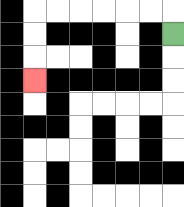{'start': '[7, 1]', 'end': '[1, 3]', 'path_directions': 'U,L,L,L,L,L,L,D,D,D', 'path_coordinates': '[[7, 1], [7, 0], [6, 0], [5, 0], [4, 0], [3, 0], [2, 0], [1, 0], [1, 1], [1, 2], [1, 3]]'}